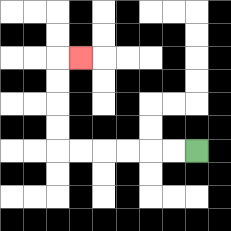{'start': '[8, 6]', 'end': '[3, 2]', 'path_directions': 'L,L,L,L,L,L,U,U,U,U,R', 'path_coordinates': '[[8, 6], [7, 6], [6, 6], [5, 6], [4, 6], [3, 6], [2, 6], [2, 5], [2, 4], [2, 3], [2, 2], [3, 2]]'}